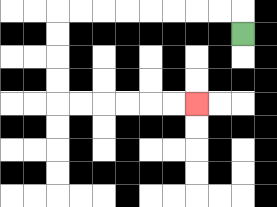{'start': '[10, 1]', 'end': '[8, 4]', 'path_directions': 'U,L,L,L,L,L,L,L,L,D,D,D,D,R,R,R,R,R,R', 'path_coordinates': '[[10, 1], [10, 0], [9, 0], [8, 0], [7, 0], [6, 0], [5, 0], [4, 0], [3, 0], [2, 0], [2, 1], [2, 2], [2, 3], [2, 4], [3, 4], [4, 4], [5, 4], [6, 4], [7, 4], [8, 4]]'}